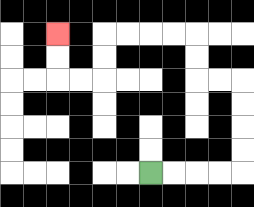{'start': '[6, 7]', 'end': '[2, 1]', 'path_directions': 'R,R,R,R,U,U,U,U,L,L,U,U,L,L,L,L,D,D,L,L,U,U', 'path_coordinates': '[[6, 7], [7, 7], [8, 7], [9, 7], [10, 7], [10, 6], [10, 5], [10, 4], [10, 3], [9, 3], [8, 3], [8, 2], [8, 1], [7, 1], [6, 1], [5, 1], [4, 1], [4, 2], [4, 3], [3, 3], [2, 3], [2, 2], [2, 1]]'}